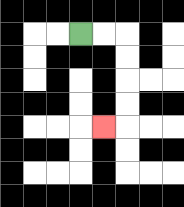{'start': '[3, 1]', 'end': '[4, 5]', 'path_directions': 'R,R,D,D,D,D,L', 'path_coordinates': '[[3, 1], [4, 1], [5, 1], [5, 2], [5, 3], [5, 4], [5, 5], [4, 5]]'}